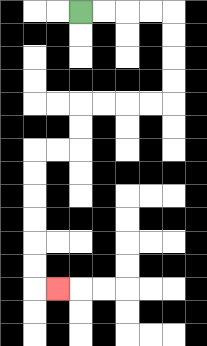{'start': '[3, 0]', 'end': '[2, 12]', 'path_directions': 'R,R,R,R,D,D,D,D,L,L,L,L,D,D,L,L,D,D,D,D,D,D,R', 'path_coordinates': '[[3, 0], [4, 0], [5, 0], [6, 0], [7, 0], [7, 1], [7, 2], [7, 3], [7, 4], [6, 4], [5, 4], [4, 4], [3, 4], [3, 5], [3, 6], [2, 6], [1, 6], [1, 7], [1, 8], [1, 9], [1, 10], [1, 11], [1, 12], [2, 12]]'}